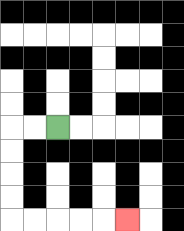{'start': '[2, 5]', 'end': '[5, 9]', 'path_directions': 'L,L,D,D,D,D,R,R,R,R,R', 'path_coordinates': '[[2, 5], [1, 5], [0, 5], [0, 6], [0, 7], [0, 8], [0, 9], [1, 9], [2, 9], [3, 9], [4, 9], [5, 9]]'}